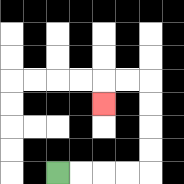{'start': '[2, 7]', 'end': '[4, 4]', 'path_directions': 'R,R,R,R,U,U,U,U,L,L,D', 'path_coordinates': '[[2, 7], [3, 7], [4, 7], [5, 7], [6, 7], [6, 6], [6, 5], [6, 4], [6, 3], [5, 3], [4, 3], [4, 4]]'}